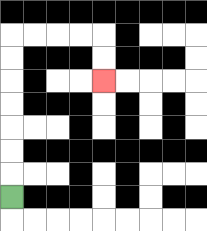{'start': '[0, 8]', 'end': '[4, 3]', 'path_directions': 'U,U,U,U,U,U,U,R,R,R,R,D,D', 'path_coordinates': '[[0, 8], [0, 7], [0, 6], [0, 5], [0, 4], [0, 3], [0, 2], [0, 1], [1, 1], [2, 1], [3, 1], [4, 1], [4, 2], [4, 3]]'}